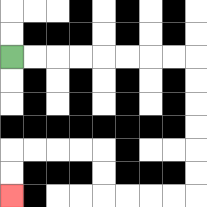{'start': '[0, 2]', 'end': '[0, 8]', 'path_directions': 'R,R,R,R,R,R,R,R,D,D,D,D,D,D,L,L,L,L,U,U,L,L,L,L,D,D', 'path_coordinates': '[[0, 2], [1, 2], [2, 2], [3, 2], [4, 2], [5, 2], [6, 2], [7, 2], [8, 2], [8, 3], [8, 4], [8, 5], [8, 6], [8, 7], [8, 8], [7, 8], [6, 8], [5, 8], [4, 8], [4, 7], [4, 6], [3, 6], [2, 6], [1, 6], [0, 6], [0, 7], [0, 8]]'}